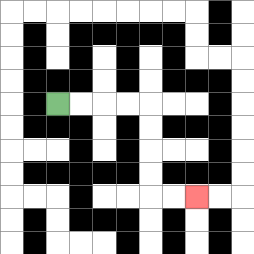{'start': '[2, 4]', 'end': '[8, 8]', 'path_directions': 'R,R,R,R,D,D,D,D,R,R', 'path_coordinates': '[[2, 4], [3, 4], [4, 4], [5, 4], [6, 4], [6, 5], [6, 6], [6, 7], [6, 8], [7, 8], [8, 8]]'}